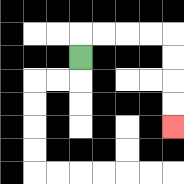{'start': '[3, 2]', 'end': '[7, 5]', 'path_directions': 'U,R,R,R,R,D,D,D,D', 'path_coordinates': '[[3, 2], [3, 1], [4, 1], [5, 1], [6, 1], [7, 1], [7, 2], [7, 3], [7, 4], [7, 5]]'}